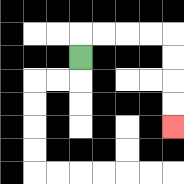{'start': '[3, 2]', 'end': '[7, 5]', 'path_directions': 'U,R,R,R,R,D,D,D,D', 'path_coordinates': '[[3, 2], [3, 1], [4, 1], [5, 1], [6, 1], [7, 1], [7, 2], [7, 3], [7, 4], [7, 5]]'}